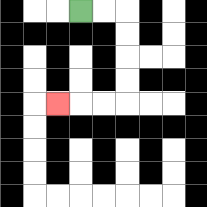{'start': '[3, 0]', 'end': '[2, 4]', 'path_directions': 'R,R,D,D,D,D,L,L,L', 'path_coordinates': '[[3, 0], [4, 0], [5, 0], [5, 1], [5, 2], [5, 3], [5, 4], [4, 4], [3, 4], [2, 4]]'}